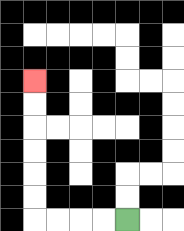{'start': '[5, 9]', 'end': '[1, 3]', 'path_directions': 'L,L,L,L,U,U,U,U,U,U', 'path_coordinates': '[[5, 9], [4, 9], [3, 9], [2, 9], [1, 9], [1, 8], [1, 7], [1, 6], [1, 5], [1, 4], [1, 3]]'}